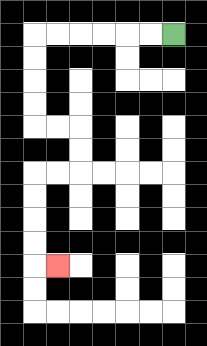{'start': '[7, 1]', 'end': '[2, 11]', 'path_directions': 'L,L,L,L,L,L,D,D,D,D,R,R,D,D,L,L,D,D,D,D,R', 'path_coordinates': '[[7, 1], [6, 1], [5, 1], [4, 1], [3, 1], [2, 1], [1, 1], [1, 2], [1, 3], [1, 4], [1, 5], [2, 5], [3, 5], [3, 6], [3, 7], [2, 7], [1, 7], [1, 8], [1, 9], [1, 10], [1, 11], [2, 11]]'}